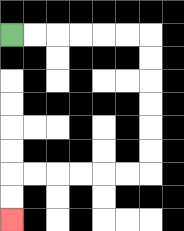{'start': '[0, 1]', 'end': '[0, 9]', 'path_directions': 'R,R,R,R,R,R,D,D,D,D,D,D,L,L,L,L,L,L,D,D', 'path_coordinates': '[[0, 1], [1, 1], [2, 1], [3, 1], [4, 1], [5, 1], [6, 1], [6, 2], [6, 3], [6, 4], [6, 5], [6, 6], [6, 7], [5, 7], [4, 7], [3, 7], [2, 7], [1, 7], [0, 7], [0, 8], [0, 9]]'}